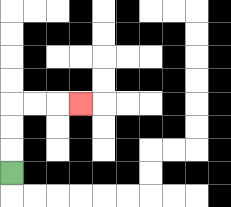{'start': '[0, 7]', 'end': '[3, 4]', 'path_directions': 'U,U,U,R,R,R', 'path_coordinates': '[[0, 7], [0, 6], [0, 5], [0, 4], [1, 4], [2, 4], [3, 4]]'}